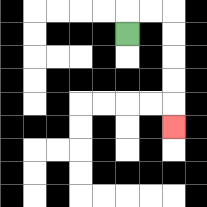{'start': '[5, 1]', 'end': '[7, 5]', 'path_directions': 'U,R,R,D,D,D,D,D', 'path_coordinates': '[[5, 1], [5, 0], [6, 0], [7, 0], [7, 1], [7, 2], [7, 3], [7, 4], [7, 5]]'}